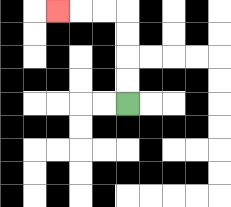{'start': '[5, 4]', 'end': '[2, 0]', 'path_directions': 'U,U,U,U,L,L,L', 'path_coordinates': '[[5, 4], [5, 3], [5, 2], [5, 1], [5, 0], [4, 0], [3, 0], [2, 0]]'}